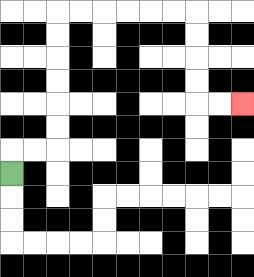{'start': '[0, 7]', 'end': '[10, 4]', 'path_directions': 'U,R,R,U,U,U,U,U,U,R,R,R,R,R,R,D,D,D,D,R,R', 'path_coordinates': '[[0, 7], [0, 6], [1, 6], [2, 6], [2, 5], [2, 4], [2, 3], [2, 2], [2, 1], [2, 0], [3, 0], [4, 0], [5, 0], [6, 0], [7, 0], [8, 0], [8, 1], [8, 2], [8, 3], [8, 4], [9, 4], [10, 4]]'}